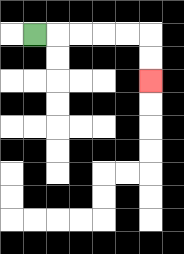{'start': '[1, 1]', 'end': '[6, 3]', 'path_directions': 'R,R,R,R,R,D,D', 'path_coordinates': '[[1, 1], [2, 1], [3, 1], [4, 1], [5, 1], [6, 1], [6, 2], [6, 3]]'}